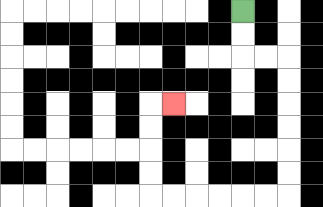{'start': '[10, 0]', 'end': '[7, 4]', 'path_directions': 'D,D,R,R,D,D,D,D,D,D,L,L,L,L,L,L,U,U,U,U,R', 'path_coordinates': '[[10, 0], [10, 1], [10, 2], [11, 2], [12, 2], [12, 3], [12, 4], [12, 5], [12, 6], [12, 7], [12, 8], [11, 8], [10, 8], [9, 8], [8, 8], [7, 8], [6, 8], [6, 7], [6, 6], [6, 5], [6, 4], [7, 4]]'}